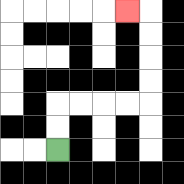{'start': '[2, 6]', 'end': '[5, 0]', 'path_directions': 'U,U,R,R,R,R,U,U,U,U,L', 'path_coordinates': '[[2, 6], [2, 5], [2, 4], [3, 4], [4, 4], [5, 4], [6, 4], [6, 3], [6, 2], [6, 1], [6, 0], [5, 0]]'}